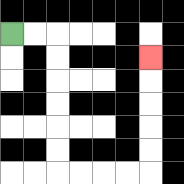{'start': '[0, 1]', 'end': '[6, 2]', 'path_directions': 'R,R,D,D,D,D,D,D,R,R,R,R,U,U,U,U,U', 'path_coordinates': '[[0, 1], [1, 1], [2, 1], [2, 2], [2, 3], [2, 4], [2, 5], [2, 6], [2, 7], [3, 7], [4, 7], [5, 7], [6, 7], [6, 6], [6, 5], [6, 4], [6, 3], [6, 2]]'}